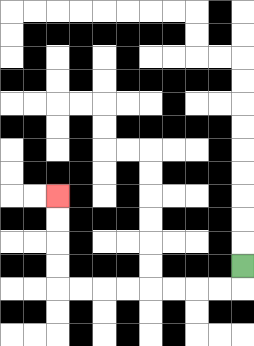{'start': '[10, 11]', 'end': '[2, 8]', 'path_directions': 'D,L,L,L,L,L,L,L,L,U,U,U,U', 'path_coordinates': '[[10, 11], [10, 12], [9, 12], [8, 12], [7, 12], [6, 12], [5, 12], [4, 12], [3, 12], [2, 12], [2, 11], [2, 10], [2, 9], [2, 8]]'}